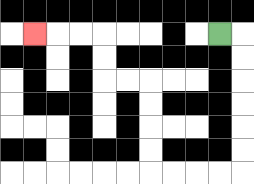{'start': '[9, 1]', 'end': '[1, 1]', 'path_directions': 'R,D,D,D,D,D,D,L,L,L,L,U,U,U,U,L,L,U,U,L,L,L', 'path_coordinates': '[[9, 1], [10, 1], [10, 2], [10, 3], [10, 4], [10, 5], [10, 6], [10, 7], [9, 7], [8, 7], [7, 7], [6, 7], [6, 6], [6, 5], [6, 4], [6, 3], [5, 3], [4, 3], [4, 2], [4, 1], [3, 1], [2, 1], [1, 1]]'}